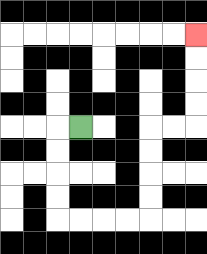{'start': '[3, 5]', 'end': '[8, 1]', 'path_directions': 'L,D,D,D,D,R,R,R,R,U,U,U,U,R,R,U,U,U,U', 'path_coordinates': '[[3, 5], [2, 5], [2, 6], [2, 7], [2, 8], [2, 9], [3, 9], [4, 9], [5, 9], [6, 9], [6, 8], [6, 7], [6, 6], [6, 5], [7, 5], [8, 5], [8, 4], [8, 3], [8, 2], [8, 1]]'}